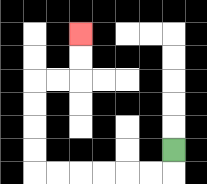{'start': '[7, 6]', 'end': '[3, 1]', 'path_directions': 'D,L,L,L,L,L,L,U,U,U,U,R,R,U,U', 'path_coordinates': '[[7, 6], [7, 7], [6, 7], [5, 7], [4, 7], [3, 7], [2, 7], [1, 7], [1, 6], [1, 5], [1, 4], [1, 3], [2, 3], [3, 3], [3, 2], [3, 1]]'}